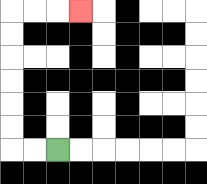{'start': '[2, 6]', 'end': '[3, 0]', 'path_directions': 'L,L,U,U,U,U,U,U,R,R,R', 'path_coordinates': '[[2, 6], [1, 6], [0, 6], [0, 5], [0, 4], [0, 3], [0, 2], [0, 1], [0, 0], [1, 0], [2, 0], [3, 0]]'}